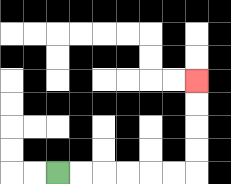{'start': '[2, 7]', 'end': '[8, 3]', 'path_directions': 'R,R,R,R,R,R,U,U,U,U', 'path_coordinates': '[[2, 7], [3, 7], [4, 7], [5, 7], [6, 7], [7, 7], [8, 7], [8, 6], [8, 5], [8, 4], [8, 3]]'}